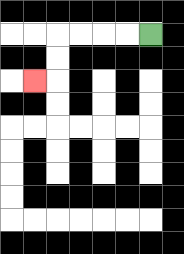{'start': '[6, 1]', 'end': '[1, 3]', 'path_directions': 'L,L,L,L,D,D,L', 'path_coordinates': '[[6, 1], [5, 1], [4, 1], [3, 1], [2, 1], [2, 2], [2, 3], [1, 3]]'}